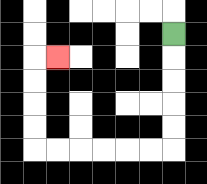{'start': '[7, 1]', 'end': '[2, 2]', 'path_directions': 'D,D,D,D,D,L,L,L,L,L,L,U,U,U,U,R', 'path_coordinates': '[[7, 1], [7, 2], [7, 3], [7, 4], [7, 5], [7, 6], [6, 6], [5, 6], [4, 6], [3, 6], [2, 6], [1, 6], [1, 5], [1, 4], [1, 3], [1, 2], [2, 2]]'}